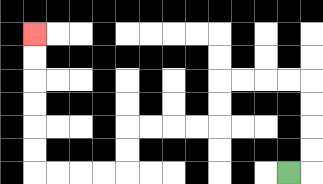{'start': '[12, 7]', 'end': '[1, 1]', 'path_directions': 'R,U,U,U,U,L,L,L,L,D,D,L,L,L,L,D,D,L,L,L,L,U,U,U,U,U,U', 'path_coordinates': '[[12, 7], [13, 7], [13, 6], [13, 5], [13, 4], [13, 3], [12, 3], [11, 3], [10, 3], [9, 3], [9, 4], [9, 5], [8, 5], [7, 5], [6, 5], [5, 5], [5, 6], [5, 7], [4, 7], [3, 7], [2, 7], [1, 7], [1, 6], [1, 5], [1, 4], [1, 3], [1, 2], [1, 1]]'}